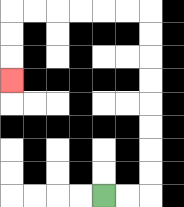{'start': '[4, 8]', 'end': '[0, 3]', 'path_directions': 'R,R,U,U,U,U,U,U,U,U,L,L,L,L,L,L,D,D,D', 'path_coordinates': '[[4, 8], [5, 8], [6, 8], [6, 7], [6, 6], [6, 5], [6, 4], [6, 3], [6, 2], [6, 1], [6, 0], [5, 0], [4, 0], [3, 0], [2, 0], [1, 0], [0, 0], [0, 1], [0, 2], [0, 3]]'}